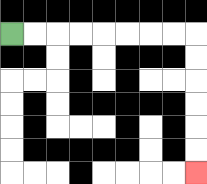{'start': '[0, 1]', 'end': '[8, 7]', 'path_directions': 'R,R,R,R,R,R,R,R,D,D,D,D,D,D', 'path_coordinates': '[[0, 1], [1, 1], [2, 1], [3, 1], [4, 1], [5, 1], [6, 1], [7, 1], [8, 1], [8, 2], [8, 3], [8, 4], [8, 5], [8, 6], [8, 7]]'}